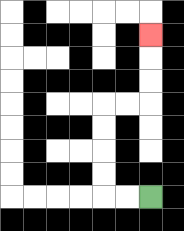{'start': '[6, 8]', 'end': '[6, 1]', 'path_directions': 'L,L,U,U,U,U,R,R,U,U,U', 'path_coordinates': '[[6, 8], [5, 8], [4, 8], [4, 7], [4, 6], [4, 5], [4, 4], [5, 4], [6, 4], [6, 3], [6, 2], [6, 1]]'}